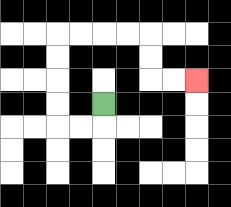{'start': '[4, 4]', 'end': '[8, 3]', 'path_directions': 'D,L,L,U,U,U,U,R,R,R,R,D,D,R,R', 'path_coordinates': '[[4, 4], [4, 5], [3, 5], [2, 5], [2, 4], [2, 3], [2, 2], [2, 1], [3, 1], [4, 1], [5, 1], [6, 1], [6, 2], [6, 3], [7, 3], [8, 3]]'}